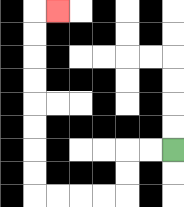{'start': '[7, 6]', 'end': '[2, 0]', 'path_directions': 'L,L,D,D,L,L,L,L,U,U,U,U,U,U,U,U,R', 'path_coordinates': '[[7, 6], [6, 6], [5, 6], [5, 7], [5, 8], [4, 8], [3, 8], [2, 8], [1, 8], [1, 7], [1, 6], [1, 5], [1, 4], [1, 3], [1, 2], [1, 1], [1, 0], [2, 0]]'}